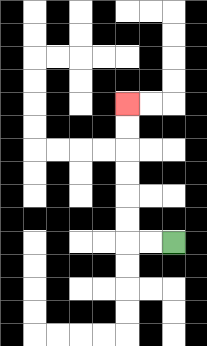{'start': '[7, 10]', 'end': '[5, 4]', 'path_directions': 'L,L,U,U,U,U,U,U', 'path_coordinates': '[[7, 10], [6, 10], [5, 10], [5, 9], [5, 8], [5, 7], [5, 6], [5, 5], [5, 4]]'}